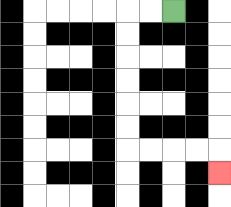{'start': '[7, 0]', 'end': '[9, 7]', 'path_directions': 'L,L,D,D,D,D,D,D,R,R,R,R,D', 'path_coordinates': '[[7, 0], [6, 0], [5, 0], [5, 1], [5, 2], [5, 3], [5, 4], [5, 5], [5, 6], [6, 6], [7, 6], [8, 6], [9, 6], [9, 7]]'}